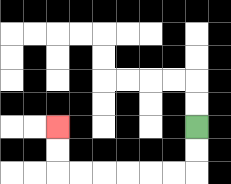{'start': '[8, 5]', 'end': '[2, 5]', 'path_directions': 'D,D,L,L,L,L,L,L,U,U', 'path_coordinates': '[[8, 5], [8, 6], [8, 7], [7, 7], [6, 7], [5, 7], [4, 7], [3, 7], [2, 7], [2, 6], [2, 5]]'}